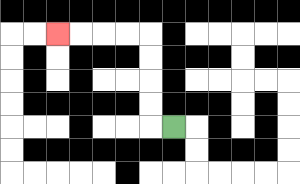{'start': '[7, 5]', 'end': '[2, 1]', 'path_directions': 'L,U,U,U,U,L,L,L,L', 'path_coordinates': '[[7, 5], [6, 5], [6, 4], [6, 3], [6, 2], [6, 1], [5, 1], [4, 1], [3, 1], [2, 1]]'}